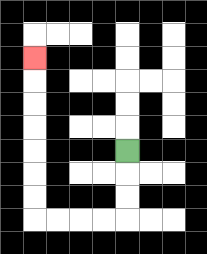{'start': '[5, 6]', 'end': '[1, 2]', 'path_directions': 'D,D,D,L,L,L,L,U,U,U,U,U,U,U', 'path_coordinates': '[[5, 6], [5, 7], [5, 8], [5, 9], [4, 9], [3, 9], [2, 9], [1, 9], [1, 8], [1, 7], [1, 6], [1, 5], [1, 4], [1, 3], [1, 2]]'}